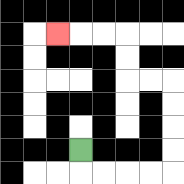{'start': '[3, 6]', 'end': '[2, 1]', 'path_directions': 'D,R,R,R,R,U,U,U,U,L,L,U,U,L,L,L', 'path_coordinates': '[[3, 6], [3, 7], [4, 7], [5, 7], [6, 7], [7, 7], [7, 6], [7, 5], [7, 4], [7, 3], [6, 3], [5, 3], [5, 2], [5, 1], [4, 1], [3, 1], [2, 1]]'}